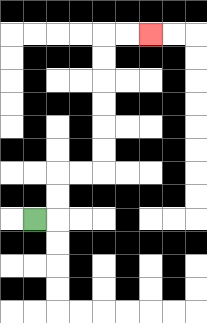{'start': '[1, 9]', 'end': '[6, 1]', 'path_directions': 'R,U,U,R,R,U,U,U,U,U,U,R,R', 'path_coordinates': '[[1, 9], [2, 9], [2, 8], [2, 7], [3, 7], [4, 7], [4, 6], [4, 5], [4, 4], [4, 3], [4, 2], [4, 1], [5, 1], [6, 1]]'}